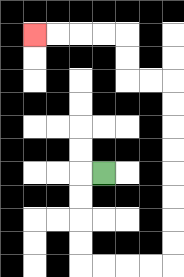{'start': '[4, 7]', 'end': '[1, 1]', 'path_directions': 'L,D,D,D,D,R,R,R,R,U,U,U,U,U,U,U,U,L,L,U,U,L,L,L,L', 'path_coordinates': '[[4, 7], [3, 7], [3, 8], [3, 9], [3, 10], [3, 11], [4, 11], [5, 11], [6, 11], [7, 11], [7, 10], [7, 9], [7, 8], [7, 7], [7, 6], [7, 5], [7, 4], [7, 3], [6, 3], [5, 3], [5, 2], [5, 1], [4, 1], [3, 1], [2, 1], [1, 1]]'}